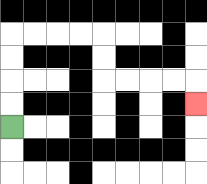{'start': '[0, 5]', 'end': '[8, 4]', 'path_directions': 'U,U,U,U,R,R,R,R,D,D,R,R,R,R,D', 'path_coordinates': '[[0, 5], [0, 4], [0, 3], [0, 2], [0, 1], [1, 1], [2, 1], [3, 1], [4, 1], [4, 2], [4, 3], [5, 3], [6, 3], [7, 3], [8, 3], [8, 4]]'}